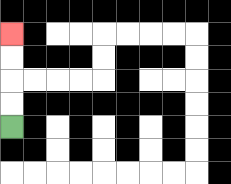{'start': '[0, 5]', 'end': '[0, 1]', 'path_directions': 'U,U,U,U', 'path_coordinates': '[[0, 5], [0, 4], [0, 3], [0, 2], [0, 1]]'}